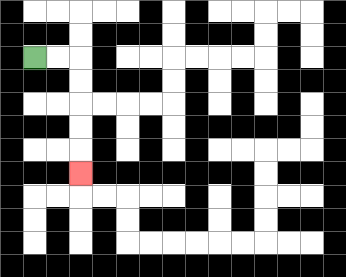{'start': '[1, 2]', 'end': '[3, 7]', 'path_directions': 'R,R,D,D,D,D,D', 'path_coordinates': '[[1, 2], [2, 2], [3, 2], [3, 3], [3, 4], [3, 5], [3, 6], [3, 7]]'}